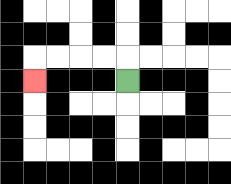{'start': '[5, 3]', 'end': '[1, 3]', 'path_directions': 'U,L,L,L,L,D', 'path_coordinates': '[[5, 3], [5, 2], [4, 2], [3, 2], [2, 2], [1, 2], [1, 3]]'}